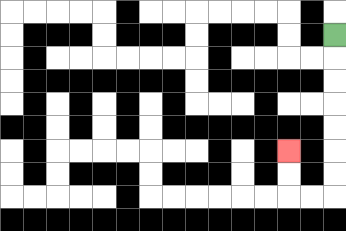{'start': '[14, 1]', 'end': '[12, 6]', 'path_directions': 'D,D,D,D,D,D,D,L,L,U,U', 'path_coordinates': '[[14, 1], [14, 2], [14, 3], [14, 4], [14, 5], [14, 6], [14, 7], [14, 8], [13, 8], [12, 8], [12, 7], [12, 6]]'}